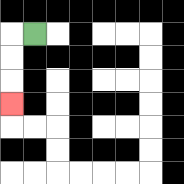{'start': '[1, 1]', 'end': '[0, 4]', 'path_directions': 'L,D,D,D', 'path_coordinates': '[[1, 1], [0, 1], [0, 2], [0, 3], [0, 4]]'}